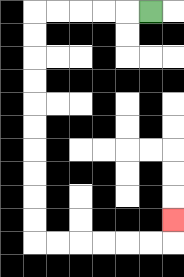{'start': '[6, 0]', 'end': '[7, 9]', 'path_directions': 'L,L,L,L,L,D,D,D,D,D,D,D,D,D,D,R,R,R,R,R,R,U', 'path_coordinates': '[[6, 0], [5, 0], [4, 0], [3, 0], [2, 0], [1, 0], [1, 1], [1, 2], [1, 3], [1, 4], [1, 5], [1, 6], [1, 7], [1, 8], [1, 9], [1, 10], [2, 10], [3, 10], [4, 10], [5, 10], [6, 10], [7, 10], [7, 9]]'}